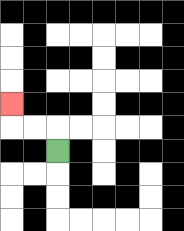{'start': '[2, 6]', 'end': '[0, 4]', 'path_directions': 'U,L,L,U', 'path_coordinates': '[[2, 6], [2, 5], [1, 5], [0, 5], [0, 4]]'}